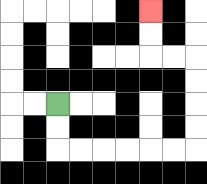{'start': '[2, 4]', 'end': '[6, 0]', 'path_directions': 'D,D,R,R,R,R,R,R,U,U,U,U,L,L,U,U', 'path_coordinates': '[[2, 4], [2, 5], [2, 6], [3, 6], [4, 6], [5, 6], [6, 6], [7, 6], [8, 6], [8, 5], [8, 4], [8, 3], [8, 2], [7, 2], [6, 2], [6, 1], [6, 0]]'}